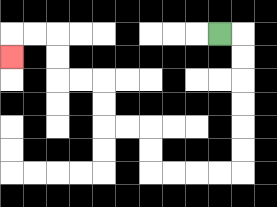{'start': '[9, 1]', 'end': '[0, 2]', 'path_directions': 'R,D,D,D,D,D,D,L,L,L,L,U,U,L,L,U,U,L,L,U,U,L,L,D', 'path_coordinates': '[[9, 1], [10, 1], [10, 2], [10, 3], [10, 4], [10, 5], [10, 6], [10, 7], [9, 7], [8, 7], [7, 7], [6, 7], [6, 6], [6, 5], [5, 5], [4, 5], [4, 4], [4, 3], [3, 3], [2, 3], [2, 2], [2, 1], [1, 1], [0, 1], [0, 2]]'}